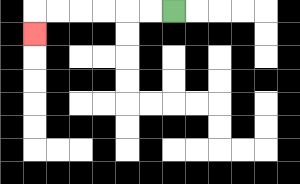{'start': '[7, 0]', 'end': '[1, 1]', 'path_directions': 'L,L,L,L,L,L,D', 'path_coordinates': '[[7, 0], [6, 0], [5, 0], [4, 0], [3, 0], [2, 0], [1, 0], [1, 1]]'}